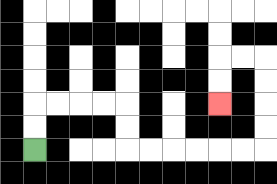{'start': '[1, 6]', 'end': '[9, 4]', 'path_directions': 'U,U,R,R,R,R,D,D,R,R,R,R,R,R,U,U,U,U,L,L,D,D', 'path_coordinates': '[[1, 6], [1, 5], [1, 4], [2, 4], [3, 4], [4, 4], [5, 4], [5, 5], [5, 6], [6, 6], [7, 6], [8, 6], [9, 6], [10, 6], [11, 6], [11, 5], [11, 4], [11, 3], [11, 2], [10, 2], [9, 2], [9, 3], [9, 4]]'}